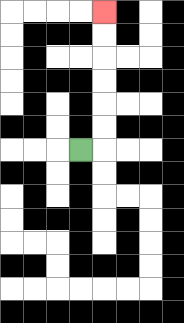{'start': '[3, 6]', 'end': '[4, 0]', 'path_directions': 'R,U,U,U,U,U,U', 'path_coordinates': '[[3, 6], [4, 6], [4, 5], [4, 4], [4, 3], [4, 2], [4, 1], [4, 0]]'}